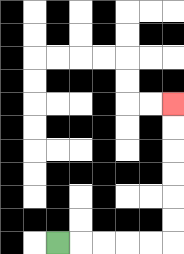{'start': '[2, 10]', 'end': '[7, 4]', 'path_directions': 'R,R,R,R,R,U,U,U,U,U,U', 'path_coordinates': '[[2, 10], [3, 10], [4, 10], [5, 10], [6, 10], [7, 10], [7, 9], [7, 8], [7, 7], [7, 6], [7, 5], [7, 4]]'}